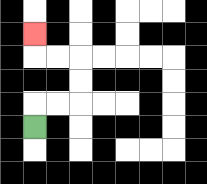{'start': '[1, 5]', 'end': '[1, 1]', 'path_directions': 'U,R,R,U,U,L,L,U', 'path_coordinates': '[[1, 5], [1, 4], [2, 4], [3, 4], [3, 3], [3, 2], [2, 2], [1, 2], [1, 1]]'}